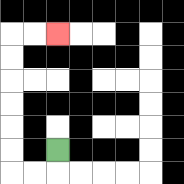{'start': '[2, 6]', 'end': '[2, 1]', 'path_directions': 'D,L,L,U,U,U,U,U,U,R,R', 'path_coordinates': '[[2, 6], [2, 7], [1, 7], [0, 7], [0, 6], [0, 5], [0, 4], [0, 3], [0, 2], [0, 1], [1, 1], [2, 1]]'}